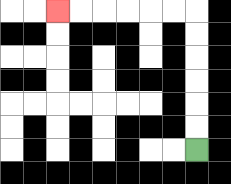{'start': '[8, 6]', 'end': '[2, 0]', 'path_directions': 'U,U,U,U,U,U,L,L,L,L,L,L', 'path_coordinates': '[[8, 6], [8, 5], [8, 4], [8, 3], [8, 2], [8, 1], [8, 0], [7, 0], [6, 0], [5, 0], [4, 0], [3, 0], [2, 0]]'}